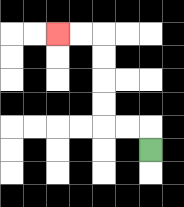{'start': '[6, 6]', 'end': '[2, 1]', 'path_directions': 'U,L,L,U,U,U,U,L,L', 'path_coordinates': '[[6, 6], [6, 5], [5, 5], [4, 5], [4, 4], [4, 3], [4, 2], [4, 1], [3, 1], [2, 1]]'}